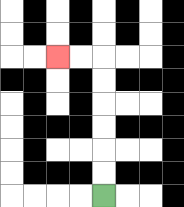{'start': '[4, 8]', 'end': '[2, 2]', 'path_directions': 'U,U,U,U,U,U,L,L', 'path_coordinates': '[[4, 8], [4, 7], [4, 6], [4, 5], [4, 4], [4, 3], [4, 2], [3, 2], [2, 2]]'}